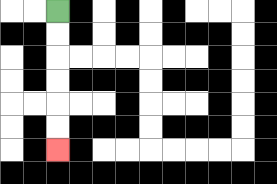{'start': '[2, 0]', 'end': '[2, 6]', 'path_directions': 'D,D,D,D,D,D', 'path_coordinates': '[[2, 0], [2, 1], [2, 2], [2, 3], [2, 4], [2, 5], [2, 6]]'}